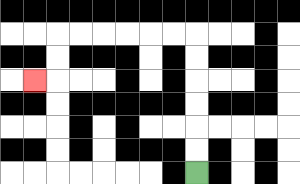{'start': '[8, 7]', 'end': '[1, 3]', 'path_directions': 'U,U,U,U,U,U,L,L,L,L,L,L,D,D,L', 'path_coordinates': '[[8, 7], [8, 6], [8, 5], [8, 4], [8, 3], [8, 2], [8, 1], [7, 1], [6, 1], [5, 1], [4, 1], [3, 1], [2, 1], [2, 2], [2, 3], [1, 3]]'}